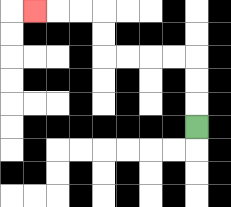{'start': '[8, 5]', 'end': '[1, 0]', 'path_directions': 'U,U,U,L,L,L,L,U,U,L,L,L', 'path_coordinates': '[[8, 5], [8, 4], [8, 3], [8, 2], [7, 2], [6, 2], [5, 2], [4, 2], [4, 1], [4, 0], [3, 0], [2, 0], [1, 0]]'}